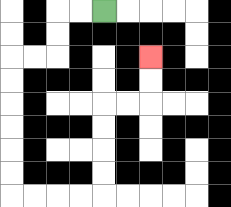{'start': '[4, 0]', 'end': '[6, 2]', 'path_directions': 'L,L,D,D,L,L,D,D,D,D,D,D,R,R,R,R,U,U,U,U,R,R,U,U', 'path_coordinates': '[[4, 0], [3, 0], [2, 0], [2, 1], [2, 2], [1, 2], [0, 2], [0, 3], [0, 4], [0, 5], [0, 6], [0, 7], [0, 8], [1, 8], [2, 8], [3, 8], [4, 8], [4, 7], [4, 6], [4, 5], [4, 4], [5, 4], [6, 4], [6, 3], [6, 2]]'}